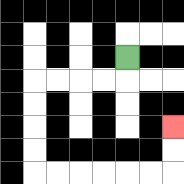{'start': '[5, 2]', 'end': '[7, 5]', 'path_directions': 'D,L,L,L,L,D,D,D,D,R,R,R,R,R,R,U,U', 'path_coordinates': '[[5, 2], [5, 3], [4, 3], [3, 3], [2, 3], [1, 3], [1, 4], [1, 5], [1, 6], [1, 7], [2, 7], [3, 7], [4, 7], [5, 7], [6, 7], [7, 7], [7, 6], [7, 5]]'}